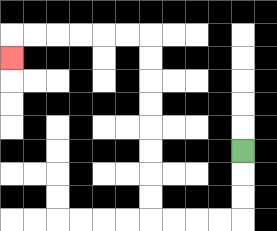{'start': '[10, 6]', 'end': '[0, 2]', 'path_directions': 'D,D,D,L,L,L,L,U,U,U,U,U,U,U,U,L,L,L,L,L,L,D', 'path_coordinates': '[[10, 6], [10, 7], [10, 8], [10, 9], [9, 9], [8, 9], [7, 9], [6, 9], [6, 8], [6, 7], [6, 6], [6, 5], [6, 4], [6, 3], [6, 2], [6, 1], [5, 1], [4, 1], [3, 1], [2, 1], [1, 1], [0, 1], [0, 2]]'}